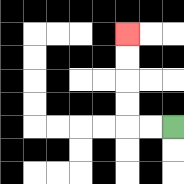{'start': '[7, 5]', 'end': '[5, 1]', 'path_directions': 'L,L,U,U,U,U', 'path_coordinates': '[[7, 5], [6, 5], [5, 5], [5, 4], [5, 3], [5, 2], [5, 1]]'}